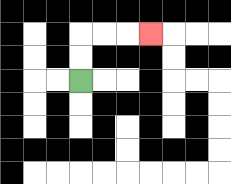{'start': '[3, 3]', 'end': '[6, 1]', 'path_directions': 'U,U,R,R,R', 'path_coordinates': '[[3, 3], [3, 2], [3, 1], [4, 1], [5, 1], [6, 1]]'}